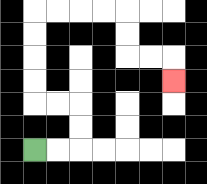{'start': '[1, 6]', 'end': '[7, 3]', 'path_directions': 'R,R,U,U,L,L,U,U,U,U,R,R,R,R,D,D,R,R,D', 'path_coordinates': '[[1, 6], [2, 6], [3, 6], [3, 5], [3, 4], [2, 4], [1, 4], [1, 3], [1, 2], [1, 1], [1, 0], [2, 0], [3, 0], [4, 0], [5, 0], [5, 1], [5, 2], [6, 2], [7, 2], [7, 3]]'}